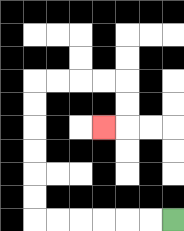{'start': '[7, 9]', 'end': '[4, 5]', 'path_directions': 'L,L,L,L,L,L,U,U,U,U,U,U,R,R,R,R,D,D,L', 'path_coordinates': '[[7, 9], [6, 9], [5, 9], [4, 9], [3, 9], [2, 9], [1, 9], [1, 8], [1, 7], [1, 6], [1, 5], [1, 4], [1, 3], [2, 3], [3, 3], [4, 3], [5, 3], [5, 4], [5, 5], [4, 5]]'}